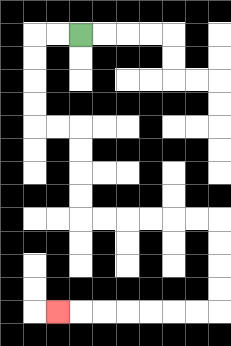{'start': '[3, 1]', 'end': '[2, 13]', 'path_directions': 'L,L,D,D,D,D,R,R,D,D,D,D,R,R,R,R,R,R,D,D,D,D,L,L,L,L,L,L,L', 'path_coordinates': '[[3, 1], [2, 1], [1, 1], [1, 2], [1, 3], [1, 4], [1, 5], [2, 5], [3, 5], [3, 6], [3, 7], [3, 8], [3, 9], [4, 9], [5, 9], [6, 9], [7, 9], [8, 9], [9, 9], [9, 10], [9, 11], [9, 12], [9, 13], [8, 13], [7, 13], [6, 13], [5, 13], [4, 13], [3, 13], [2, 13]]'}